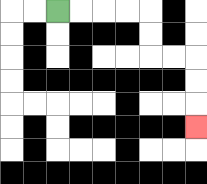{'start': '[2, 0]', 'end': '[8, 5]', 'path_directions': 'R,R,R,R,D,D,R,R,D,D,D', 'path_coordinates': '[[2, 0], [3, 0], [4, 0], [5, 0], [6, 0], [6, 1], [6, 2], [7, 2], [8, 2], [8, 3], [8, 4], [8, 5]]'}